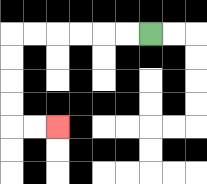{'start': '[6, 1]', 'end': '[2, 5]', 'path_directions': 'L,L,L,L,L,L,D,D,D,D,R,R', 'path_coordinates': '[[6, 1], [5, 1], [4, 1], [3, 1], [2, 1], [1, 1], [0, 1], [0, 2], [0, 3], [0, 4], [0, 5], [1, 5], [2, 5]]'}